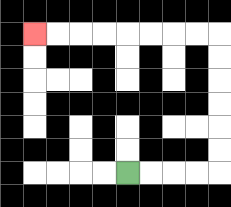{'start': '[5, 7]', 'end': '[1, 1]', 'path_directions': 'R,R,R,R,U,U,U,U,U,U,L,L,L,L,L,L,L,L', 'path_coordinates': '[[5, 7], [6, 7], [7, 7], [8, 7], [9, 7], [9, 6], [9, 5], [9, 4], [9, 3], [9, 2], [9, 1], [8, 1], [7, 1], [6, 1], [5, 1], [4, 1], [3, 1], [2, 1], [1, 1]]'}